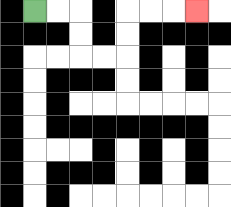{'start': '[1, 0]', 'end': '[8, 0]', 'path_directions': 'R,R,D,D,R,R,U,U,R,R,R', 'path_coordinates': '[[1, 0], [2, 0], [3, 0], [3, 1], [3, 2], [4, 2], [5, 2], [5, 1], [5, 0], [6, 0], [7, 0], [8, 0]]'}